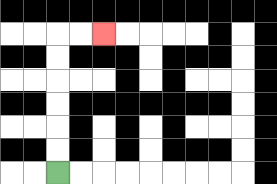{'start': '[2, 7]', 'end': '[4, 1]', 'path_directions': 'U,U,U,U,U,U,R,R', 'path_coordinates': '[[2, 7], [2, 6], [2, 5], [2, 4], [2, 3], [2, 2], [2, 1], [3, 1], [4, 1]]'}